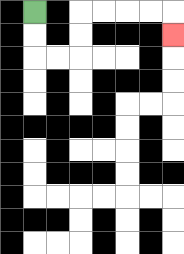{'start': '[1, 0]', 'end': '[7, 1]', 'path_directions': 'D,D,R,R,U,U,R,R,R,R,D', 'path_coordinates': '[[1, 0], [1, 1], [1, 2], [2, 2], [3, 2], [3, 1], [3, 0], [4, 0], [5, 0], [6, 0], [7, 0], [7, 1]]'}